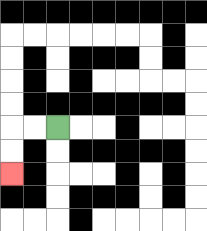{'start': '[2, 5]', 'end': '[0, 7]', 'path_directions': 'L,L,D,D', 'path_coordinates': '[[2, 5], [1, 5], [0, 5], [0, 6], [0, 7]]'}